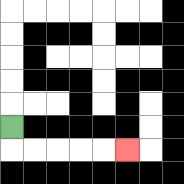{'start': '[0, 5]', 'end': '[5, 6]', 'path_directions': 'D,R,R,R,R,R', 'path_coordinates': '[[0, 5], [0, 6], [1, 6], [2, 6], [3, 6], [4, 6], [5, 6]]'}